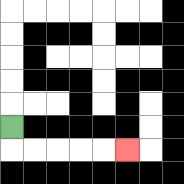{'start': '[0, 5]', 'end': '[5, 6]', 'path_directions': 'D,R,R,R,R,R', 'path_coordinates': '[[0, 5], [0, 6], [1, 6], [2, 6], [3, 6], [4, 6], [5, 6]]'}